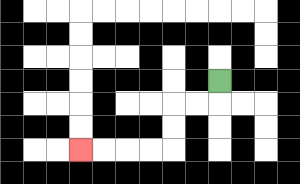{'start': '[9, 3]', 'end': '[3, 6]', 'path_directions': 'D,L,L,D,D,L,L,L,L', 'path_coordinates': '[[9, 3], [9, 4], [8, 4], [7, 4], [7, 5], [7, 6], [6, 6], [5, 6], [4, 6], [3, 6]]'}